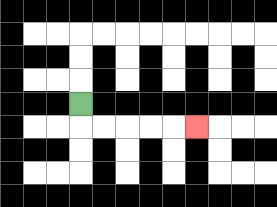{'start': '[3, 4]', 'end': '[8, 5]', 'path_directions': 'D,R,R,R,R,R', 'path_coordinates': '[[3, 4], [3, 5], [4, 5], [5, 5], [6, 5], [7, 5], [8, 5]]'}